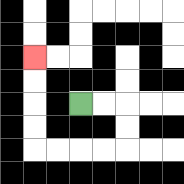{'start': '[3, 4]', 'end': '[1, 2]', 'path_directions': 'R,R,D,D,L,L,L,L,U,U,U,U', 'path_coordinates': '[[3, 4], [4, 4], [5, 4], [5, 5], [5, 6], [4, 6], [3, 6], [2, 6], [1, 6], [1, 5], [1, 4], [1, 3], [1, 2]]'}